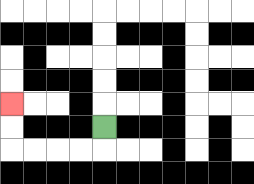{'start': '[4, 5]', 'end': '[0, 4]', 'path_directions': 'D,L,L,L,L,U,U', 'path_coordinates': '[[4, 5], [4, 6], [3, 6], [2, 6], [1, 6], [0, 6], [0, 5], [0, 4]]'}